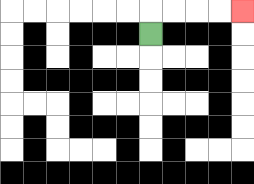{'start': '[6, 1]', 'end': '[10, 0]', 'path_directions': 'U,R,R,R,R', 'path_coordinates': '[[6, 1], [6, 0], [7, 0], [8, 0], [9, 0], [10, 0]]'}